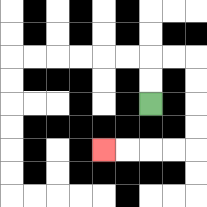{'start': '[6, 4]', 'end': '[4, 6]', 'path_directions': 'U,U,R,R,D,D,D,D,L,L,L,L', 'path_coordinates': '[[6, 4], [6, 3], [6, 2], [7, 2], [8, 2], [8, 3], [8, 4], [8, 5], [8, 6], [7, 6], [6, 6], [5, 6], [4, 6]]'}